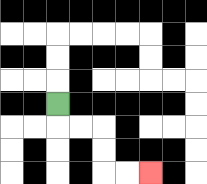{'start': '[2, 4]', 'end': '[6, 7]', 'path_directions': 'D,R,R,D,D,R,R', 'path_coordinates': '[[2, 4], [2, 5], [3, 5], [4, 5], [4, 6], [4, 7], [5, 7], [6, 7]]'}